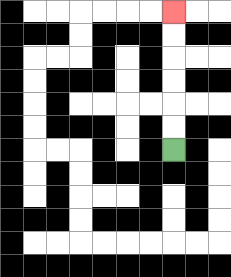{'start': '[7, 6]', 'end': '[7, 0]', 'path_directions': 'U,U,U,U,U,U', 'path_coordinates': '[[7, 6], [7, 5], [7, 4], [7, 3], [7, 2], [7, 1], [7, 0]]'}